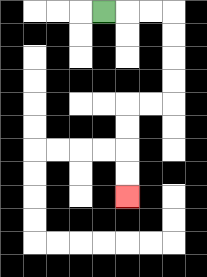{'start': '[4, 0]', 'end': '[5, 8]', 'path_directions': 'R,R,R,D,D,D,D,L,L,D,D,D,D', 'path_coordinates': '[[4, 0], [5, 0], [6, 0], [7, 0], [7, 1], [7, 2], [7, 3], [7, 4], [6, 4], [5, 4], [5, 5], [5, 6], [5, 7], [5, 8]]'}